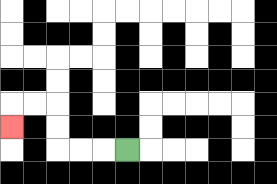{'start': '[5, 6]', 'end': '[0, 5]', 'path_directions': 'L,L,L,U,U,L,L,D', 'path_coordinates': '[[5, 6], [4, 6], [3, 6], [2, 6], [2, 5], [2, 4], [1, 4], [0, 4], [0, 5]]'}